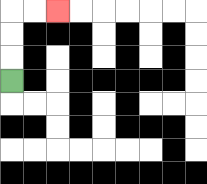{'start': '[0, 3]', 'end': '[2, 0]', 'path_directions': 'U,U,U,R,R', 'path_coordinates': '[[0, 3], [0, 2], [0, 1], [0, 0], [1, 0], [2, 0]]'}